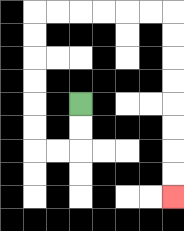{'start': '[3, 4]', 'end': '[7, 8]', 'path_directions': 'D,D,L,L,U,U,U,U,U,U,R,R,R,R,R,R,D,D,D,D,D,D,D,D', 'path_coordinates': '[[3, 4], [3, 5], [3, 6], [2, 6], [1, 6], [1, 5], [1, 4], [1, 3], [1, 2], [1, 1], [1, 0], [2, 0], [3, 0], [4, 0], [5, 0], [6, 0], [7, 0], [7, 1], [7, 2], [7, 3], [7, 4], [7, 5], [7, 6], [7, 7], [7, 8]]'}